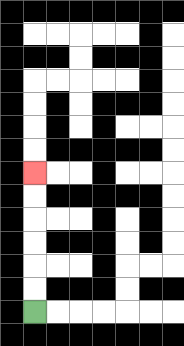{'start': '[1, 13]', 'end': '[1, 7]', 'path_directions': 'U,U,U,U,U,U', 'path_coordinates': '[[1, 13], [1, 12], [1, 11], [1, 10], [1, 9], [1, 8], [1, 7]]'}